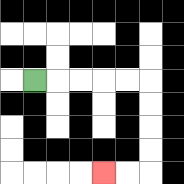{'start': '[1, 3]', 'end': '[4, 7]', 'path_directions': 'R,R,R,R,R,D,D,D,D,L,L', 'path_coordinates': '[[1, 3], [2, 3], [3, 3], [4, 3], [5, 3], [6, 3], [6, 4], [6, 5], [6, 6], [6, 7], [5, 7], [4, 7]]'}